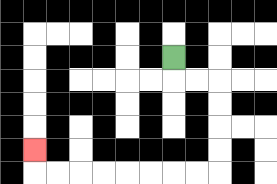{'start': '[7, 2]', 'end': '[1, 6]', 'path_directions': 'D,R,R,D,D,D,D,L,L,L,L,L,L,L,L,U', 'path_coordinates': '[[7, 2], [7, 3], [8, 3], [9, 3], [9, 4], [9, 5], [9, 6], [9, 7], [8, 7], [7, 7], [6, 7], [5, 7], [4, 7], [3, 7], [2, 7], [1, 7], [1, 6]]'}